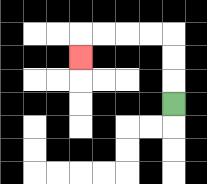{'start': '[7, 4]', 'end': '[3, 2]', 'path_directions': 'U,U,U,L,L,L,L,D', 'path_coordinates': '[[7, 4], [7, 3], [7, 2], [7, 1], [6, 1], [5, 1], [4, 1], [3, 1], [3, 2]]'}